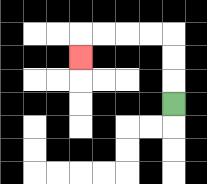{'start': '[7, 4]', 'end': '[3, 2]', 'path_directions': 'U,U,U,L,L,L,L,D', 'path_coordinates': '[[7, 4], [7, 3], [7, 2], [7, 1], [6, 1], [5, 1], [4, 1], [3, 1], [3, 2]]'}